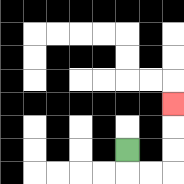{'start': '[5, 6]', 'end': '[7, 4]', 'path_directions': 'D,R,R,U,U,U', 'path_coordinates': '[[5, 6], [5, 7], [6, 7], [7, 7], [7, 6], [7, 5], [7, 4]]'}